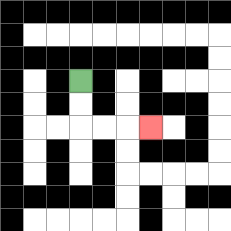{'start': '[3, 3]', 'end': '[6, 5]', 'path_directions': 'D,D,R,R,R', 'path_coordinates': '[[3, 3], [3, 4], [3, 5], [4, 5], [5, 5], [6, 5]]'}